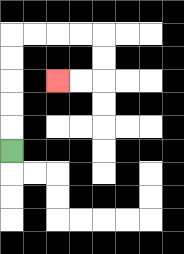{'start': '[0, 6]', 'end': '[2, 3]', 'path_directions': 'U,U,U,U,U,R,R,R,R,D,D,L,L', 'path_coordinates': '[[0, 6], [0, 5], [0, 4], [0, 3], [0, 2], [0, 1], [1, 1], [2, 1], [3, 1], [4, 1], [4, 2], [4, 3], [3, 3], [2, 3]]'}